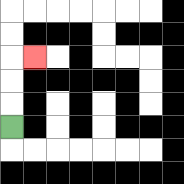{'start': '[0, 5]', 'end': '[1, 2]', 'path_directions': 'U,U,U,R', 'path_coordinates': '[[0, 5], [0, 4], [0, 3], [0, 2], [1, 2]]'}